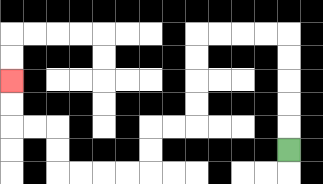{'start': '[12, 6]', 'end': '[0, 3]', 'path_directions': 'U,U,U,U,U,L,L,L,L,D,D,D,D,L,L,D,D,L,L,L,L,U,U,L,L,U,U', 'path_coordinates': '[[12, 6], [12, 5], [12, 4], [12, 3], [12, 2], [12, 1], [11, 1], [10, 1], [9, 1], [8, 1], [8, 2], [8, 3], [8, 4], [8, 5], [7, 5], [6, 5], [6, 6], [6, 7], [5, 7], [4, 7], [3, 7], [2, 7], [2, 6], [2, 5], [1, 5], [0, 5], [0, 4], [0, 3]]'}